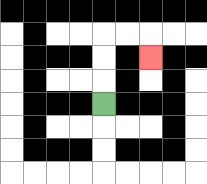{'start': '[4, 4]', 'end': '[6, 2]', 'path_directions': 'U,U,U,R,R,D', 'path_coordinates': '[[4, 4], [4, 3], [4, 2], [4, 1], [5, 1], [6, 1], [6, 2]]'}